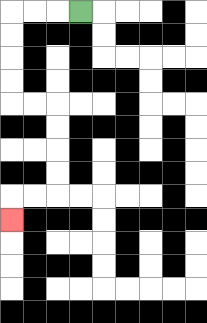{'start': '[3, 0]', 'end': '[0, 9]', 'path_directions': 'L,L,L,D,D,D,D,R,R,D,D,D,D,L,L,D', 'path_coordinates': '[[3, 0], [2, 0], [1, 0], [0, 0], [0, 1], [0, 2], [0, 3], [0, 4], [1, 4], [2, 4], [2, 5], [2, 6], [2, 7], [2, 8], [1, 8], [0, 8], [0, 9]]'}